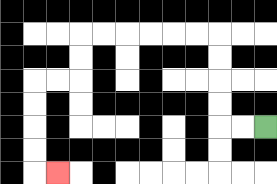{'start': '[11, 5]', 'end': '[2, 7]', 'path_directions': 'L,L,U,U,U,U,L,L,L,L,L,L,D,D,L,L,D,D,D,D,R', 'path_coordinates': '[[11, 5], [10, 5], [9, 5], [9, 4], [9, 3], [9, 2], [9, 1], [8, 1], [7, 1], [6, 1], [5, 1], [4, 1], [3, 1], [3, 2], [3, 3], [2, 3], [1, 3], [1, 4], [1, 5], [1, 6], [1, 7], [2, 7]]'}